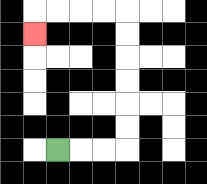{'start': '[2, 6]', 'end': '[1, 1]', 'path_directions': 'R,R,R,U,U,U,U,U,U,L,L,L,L,D', 'path_coordinates': '[[2, 6], [3, 6], [4, 6], [5, 6], [5, 5], [5, 4], [5, 3], [5, 2], [5, 1], [5, 0], [4, 0], [3, 0], [2, 0], [1, 0], [1, 1]]'}